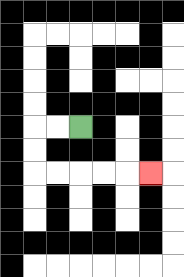{'start': '[3, 5]', 'end': '[6, 7]', 'path_directions': 'L,L,D,D,R,R,R,R,R', 'path_coordinates': '[[3, 5], [2, 5], [1, 5], [1, 6], [1, 7], [2, 7], [3, 7], [4, 7], [5, 7], [6, 7]]'}